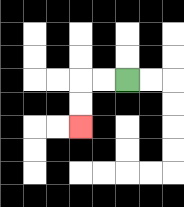{'start': '[5, 3]', 'end': '[3, 5]', 'path_directions': 'L,L,D,D', 'path_coordinates': '[[5, 3], [4, 3], [3, 3], [3, 4], [3, 5]]'}